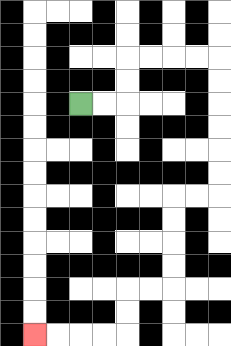{'start': '[3, 4]', 'end': '[1, 14]', 'path_directions': 'R,R,U,U,R,R,R,R,D,D,D,D,D,D,L,L,D,D,D,D,L,L,D,D,L,L,L,L', 'path_coordinates': '[[3, 4], [4, 4], [5, 4], [5, 3], [5, 2], [6, 2], [7, 2], [8, 2], [9, 2], [9, 3], [9, 4], [9, 5], [9, 6], [9, 7], [9, 8], [8, 8], [7, 8], [7, 9], [7, 10], [7, 11], [7, 12], [6, 12], [5, 12], [5, 13], [5, 14], [4, 14], [3, 14], [2, 14], [1, 14]]'}